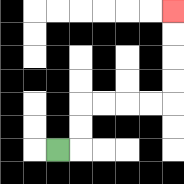{'start': '[2, 6]', 'end': '[7, 0]', 'path_directions': 'R,U,U,R,R,R,R,U,U,U,U', 'path_coordinates': '[[2, 6], [3, 6], [3, 5], [3, 4], [4, 4], [5, 4], [6, 4], [7, 4], [7, 3], [7, 2], [7, 1], [7, 0]]'}